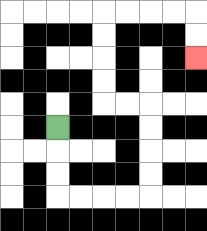{'start': '[2, 5]', 'end': '[8, 2]', 'path_directions': 'D,D,D,R,R,R,R,U,U,U,U,L,L,U,U,U,U,R,R,R,R,D,D', 'path_coordinates': '[[2, 5], [2, 6], [2, 7], [2, 8], [3, 8], [4, 8], [5, 8], [6, 8], [6, 7], [6, 6], [6, 5], [6, 4], [5, 4], [4, 4], [4, 3], [4, 2], [4, 1], [4, 0], [5, 0], [6, 0], [7, 0], [8, 0], [8, 1], [8, 2]]'}